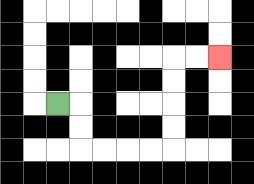{'start': '[2, 4]', 'end': '[9, 2]', 'path_directions': 'R,D,D,R,R,R,R,U,U,U,U,R,R', 'path_coordinates': '[[2, 4], [3, 4], [3, 5], [3, 6], [4, 6], [5, 6], [6, 6], [7, 6], [7, 5], [7, 4], [7, 3], [7, 2], [8, 2], [9, 2]]'}